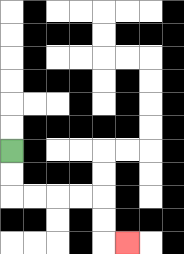{'start': '[0, 6]', 'end': '[5, 10]', 'path_directions': 'D,D,R,R,R,R,D,D,R', 'path_coordinates': '[[0, 6], [0, 7], [0, 8], [1, 8], [2, 8], [3, 8], [4, 8], [4, 9], [4, 10], [5, 10]]'}